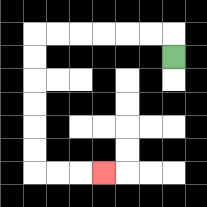{'start': '[7, 2]', 'end': '[4, 7]', 'path_directions': 'U,L,L,L,L,L,L,D,D,D,D,D,D,R,R,R', 'path_coordinates': '[[7, 2], [7, 1], [6, 1], [5, 1], [4, 1], [3, 1], [2, 1], [1, 1], [1, 2], [1, 3], [1, 4], [1, 5], [1, 6], [1, 7], [2, 7], [3, 7], [4, 7]]'}